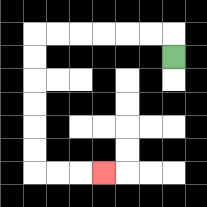{'start': '[7, 2]', 'end': '[4, 7]', 'path_directions': 'U,L,L,L,L,L,L,D,D,D,D,D,D,R,R,R', 'path_coordinates': '[[7, 2], [7, 1], [6, 1], [5, 1], [4, 1], [3, 1], [2, 1], [1, 1], [1, 2], [1, 3], [1, 4], [1, 5], [1, 6], [1, 7], [2, 7], [3, 7], [4, 7]]'}